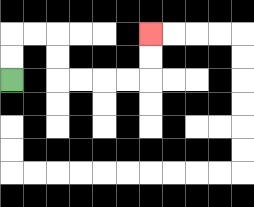{'start': '[0, 3]', 'end': '[6, 1]', 'path_directions': 'U,U,R,R,D,D,R,R,R,R,U,U', 'path_coordinates': '[[0, 3], [0, 2], [0, 1], [1, 1], [2, 1], [2, 2], [2, 3], [3, 3], [4, 3], [5, 3], [6, 3], [6, 2], [6, 1]]'}